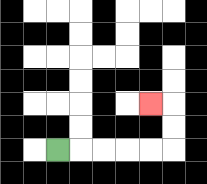{'start': '[2, 6]', 'end': '[6, 4]', 'path_directions': 'R,R,R,R,R,U,U,L', 'path_coordinates': '[[2, 6], [3, 6], [4, 6], [5, 6], [6, 6], [7, 6], [7, 5], [7, 4], [6, 4]]'}